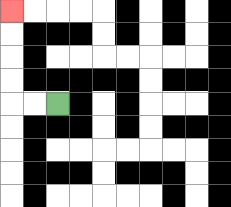{'start': '[2, 4]', 'end': '[0, 0]', 'path_directions': 'L,L,U,U,U,U', 'path_coordinates': '[[2, 4], [1, 4], [0, 4], [0, 3], [0, 2], [0, 1], [0, 0]]'}